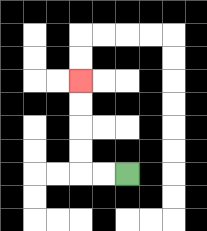{'start': '[5, 7]', 'end': '[3, 3]', 'path_directions': 'L,L,U,U,U,U', 'path_coordinates': '[[5, 7], [4, 7], [3, 7], [3, 6], [3, 5], [3, 4], [3, 3]]'}